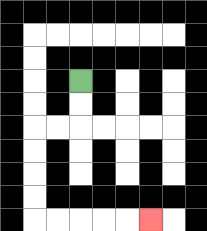{'start': '[3, 3]', 'end': '[6, 9]', 'path_directions': 'D,D,L,L,D,D,D,D,R,R,R,R,R', 'path_coordinates': '[[3, 3], [3, 4], [3, 5], [2, 5], [1, 5], [1, 6], [1, 7], [1, 8], [1, 9], [2, 9], [3, 9], [4, 9], [5, 9], [6, 9]]'}